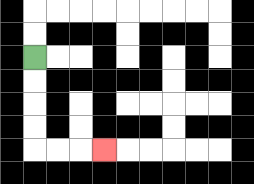{'start': '[1, 2]', 'end': '[4, 6]', 'path_directions': 'D,D,D,D,R,R,R', 'path_coordinates': '[[1, 2], [1, 3], [1, 4], [1, 5], [1, 6], [2, 6], [3, 6], [4, 6]]'}